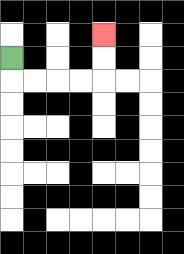{'start': '[0, 2]', 'end': '[4, 1]', 'path_directions': 'D,R,R,R,R,U,U', 'path_coordinates': '[[0, 2], [0, 3], [1, 3], [2, 3], [3, 3], [4, 3], [4, 2], [4, 1]]'}